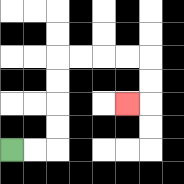{'start': '[0, 6]', 'end': '[5, 4]', 'path_directions': 'R,R,U,U,U,U,R,R,R,R,D,D,L', 'path_coordinates': '[[0, 6], [1, 6], [2, 6], [2, 5], [2, 4], [2, 3], [2, 2], [3, 2], [4, 2], [5, 2], [6, 2], [6, 3], [6, 4], [5, 4]]'}